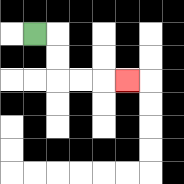{'start': '[1, 1]', 'end': '[5, 3]', 'path_directions': 'R,D,D,R,R,R', 'path_coordinates': '[[1, 1], [2, 1], [2, 2], [2, 3], [3, 3], [4, 3], [5, 3]]'}